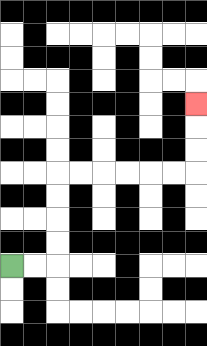{'start': '[0, 11]', 'end': '[8, 4]', 'path_directions': 'R,R,U,U,U,U,R,R,R,R,R,R,U,U,U', 'path_coordinates': '[[0, 11], [1, 11], [2, 11], [2, 10], [2, 9], [2, 8], [2, 7], [3, 7], [4, 7], [5, 7], [6, 7], [7, 7], [8, 7], [8, 6], [8, 5], [8, 4]]'}